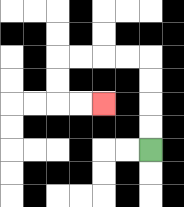{'start': '[6, 6]', 'end': '[4, 4]', 'path_directions': 'U,U,U,U,L,L,L,L,D,D,R,R', 'path_coordinates': '[[6, 6], [6, 5], [6, 4], [6, 3], [6, 2], [5, 2], [4, 2], [3, 2], [2, 2], [2, 3], [2, 4], [3, 4], [4, 4]]'}